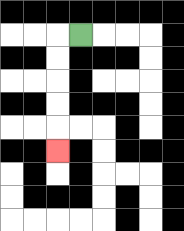{'start': '[3, 1]', 'end': '[2, 6]', 'path_directions': 'L,D,D,D,D,D', 'path_coordinates': '[[3, 1], [2, 1], [2, 2], [2, 3], [2, 4], [2, 5], [2, 6]]'}